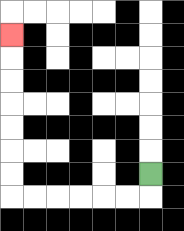{'start': '[6, 7]', 'end': '[0, 1]', 'path_directions': 'D,L,L,L,L,L,L,U,U,U,U,U,U,U', 'path_coordinates': '[[6, 7], [6, 8], [5, 8], [4, 8], [3, 8], [2, 8], [1, 8], [0, 8], [0, 7], [0, 6], [0, 5], [0, 4], [0, 3], [0, 2], [0, 1]]'}